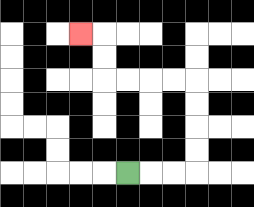{'start': '[5, 7]', 'end': '[3, 1]', 'path_directions': 'R,R,R,U,U,U,U,L,L,L,L,U,U,L', 'path_coordinates': '[[5, 7], [6, 7], [7, 7], [8, 7], [8, 6], [8, 5], [8, 4], [8, 3], [7, 3], [6, 3], [5, 3], [4, 3], [4, 2], [4, 1], [3, 1]]'}